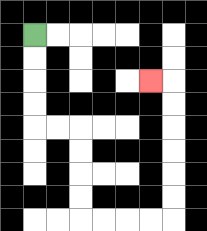{'start': '[1, 1]', 'end': '[6, 3]', 'path_directions': 'D,D,D,D,R,R,D,D,D,D,R,R,R,R,U,U,U,U,U,U,L', 'path_coordinates': '[[1, 1], [1, 2], [1, 3], [1, 4], [1, 5], [2, 5], [3, 5], [3, 6], [3, 7], [3, 8], [3, 9], [4, 9], [5, 9], [6, 9], [7, 9], [7, 8], [7, 7], [7, 6], [7, 5], [7, 4], [7, 3], [6, 3]]'}